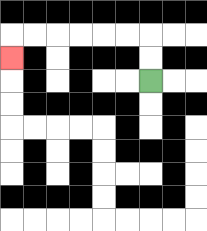{'start': '[6, 3]', 'end': '[0, 2]', 'path_directions': 'U,U,L,L,L,L,L,L,D', 'path_coordinates': '[[6, 3], [6, 2], [6, 1], [5, 1], [4, 1], [3, 1], [2, 1], [1, 1], [0, 1], [0, 2]]'}